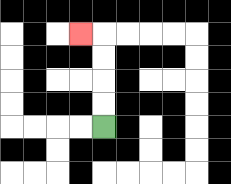{'start': '[4, 5]', 'end': '[3, 1]', 'path_directions': 'U,U,U,U,L', 'path_coordinates': '[[4, 5], [4, 4], [4, 3], [4, 2], [4, 1], [3, 1]]'}